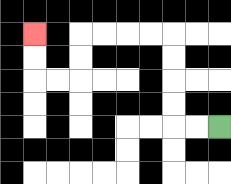{'start': '[9, 5]', 'end': '[1, 1]', 'path_directions': 'L,L,U,U,U,U,L,L,L,L,D,D,L,L,U,U', 'path_coordinates': '[[9, 5], [8, 5], [7, 5], [7, 4], [7, 3], [7, 2], [7, 1], [6, 1], [5, 1], [4, 1], [3, 1], [3, 2], [3, 3], [2, 3], [1, 3], [1, 2], [1, 1]]'}